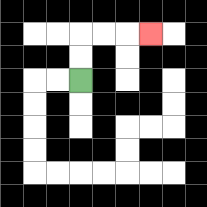{'start': '[3, 3]', 'end': '[6, 1]', 'path_directions': 'U,U,R,R,R', 'path_coordinates': '[[3, 3], [3, 2], [3, 1], [4, 1], [5, 1], [6, 1]]'}